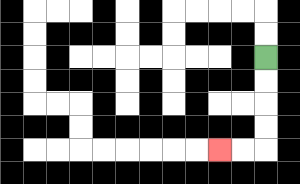{'start': '[11, 2]', 'end': '[9, 6]', 'path_directions': 'D,D,D,D,L,L', 'path_coordinates': '[[11, 2], [11, 3], [11, 4], [11, 5], [11, 6], [10, 6], [9, 6]]'}